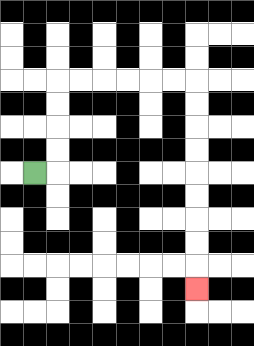{'start': '[1, 7]', 'end': '[8, 12]', 'path_directions': 'R,U,U,U,U,R,R,R,R,R,R,D,D,D,D,D,D,D,D,D', 'path_coordinates': '[[1, 7], [2, 7], [2, 6], [2, 5], [2, 4], [2, 3], [3, 3], [4, 3], [5, 3], [6, 3], [7, 3], [8, 3], [8, 4], [8, 5], [8, 6], [8, 7], [8, 8], [8, 9], [8, 10], [8, 11], [8, 12]]'}